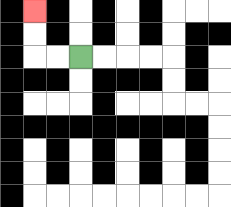{'start': '[3, 2]', 'end': '[1, 0]', 'path_directions': 'L,L,U,U', 'path_coordinates': '[[3, 2], [2, 2], [1, 2], [1, 1], [1, 0]]'}